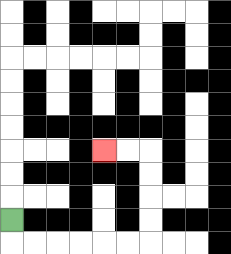{'start': '[0, 9]', 'end': '[4, 6]', 'path_directions': 'D,R,R,R,R,R,R,U,U,U,U,L,L', 'path_coordinates': '[[0, 9], [0, 10], [1, 10], [2, 10], [3, 10], [4, 10], [5, 10], [6, 10], [6, 9], [6, 8], [6, 7], [6, 6], [5, 6], [4, 6]]'}